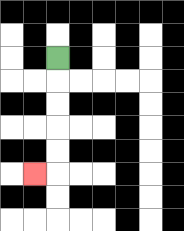{'start': '[2, 2]', 'end': '[1, 7]', 'path_directions': 'D,D,D,D,D,L', 'path_coordinates': '[[2, 2], [2, 3], [2, 4], [2, 5], [2, 6], [2, 7], [1, 7]]'}